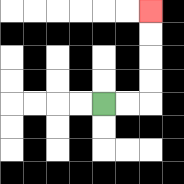{'start': '[4, 4]', 'end': '[6, 0]', 'path_directions': 'R,R,U,U,U,U', 'path_coordinates': '[[4, 4], [5, 4], [6, 4], [6, 3], [6, 2], [6, 1], [6, 0]]'}